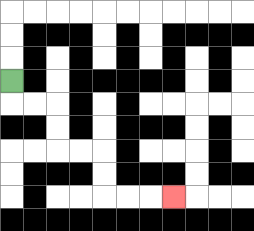{'start': '[0, 3]', 'end': '[7, 8]', 'path_directions': 'D,R,R,D,D,R,R,D,D,R,R,R', 'path_coordinates': '[[0, 3], [0, 4], [1, 4], [2, 4], [2, 5], [2, 6], [3, 6], [4, 6], [4, 7], [4, 8], [5, 8], [6, 8], [7, 8]]'}